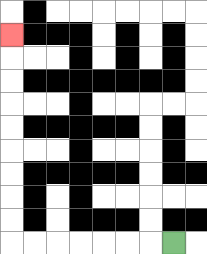{'start': '[7, 10]', 'end': '[0, 1]', 'path_directions': 'L,L,L,L,L,L,L,U,U,U,U,U,U,U,U,U', 'path_coordinates': '[[7, 10], [6, 10], [5, 10], [4, 10], [3, 10], [2, 10], [1, 10], [0, 10], [0, 9], [0, 8], [0, 7], [0, 6], [0, 5], [0, 4], [0, 3], [0, 2], [0, 1]]'}